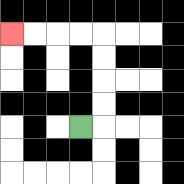{'start': '[3, 5]', 'end': '[0, 1]', 'path_directions': 'R,U,U,U,U,L,L,L,L', 'path_coordinates': '[[3, 5], [4, 5], [4, 4], [4, 3], [4, 2], [4, 1], [3, 1], [2, 1], [1, 1], [0, 1]]'}